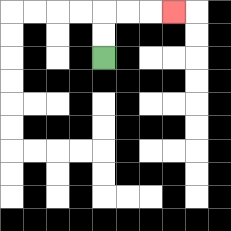{'start': '[4, 2]', 'end': '[7, 0]', 'path_directions': 'U,U,R,R,R', 'path_coordinates': '[[4, 2], [4, 1], [4, 0], [5, 0], [6, 0], [7, 0]]'}